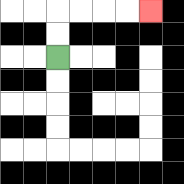{'start': '[2, 2]', 'end': '[6, 0]', 'path_directions': 'U,U,R,R,R,R', 'path_coordinates': '[[2, 2], [2, 1], [2, 0], [3, 0], [4, 0], [5, 0], [6, 0]]'}